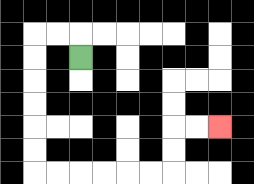{'start': '[3, 2]', 'end': '[9, 5]', 'path_directions': 'U,L,L,D,D,D,D,D,D,R,R,R,R,R,R,U,U,R,R', 'path_coordinates': '[[3, 2], [3, 1], [2, 1], [1, 1], [1, 2], [1, 3], [1, 4], [1, 5], [1, 6], [1, 7], [2, 7], [3, 7], [4, 7], [5, 7], [6, 7], [7, 7], [7, 6], [7, 5], [8, 5], [9, 5]]'}